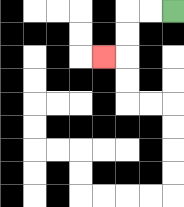{'start': '[7, 0]', 'end': '[4, 2]', 'path_directions': 'L,L,D,D,L', 'path_coordinates': '[[7, 0], [6, 0], [5, 0], [5, 1], [5, 2], [4, 2]]'}